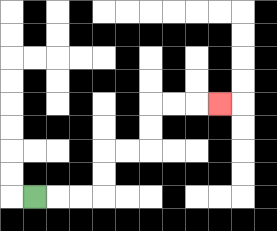{'start': '[1, 8]', 'end': '[9, 4]', 'path_directions': 'R,R,R,U,U,R,R,U,U,R,R,R', 'path_coordinates': '[[1, 8], [2, 8], [3, 8], [4, 8], [4, 7], [4, 6], [5, 6], [6, 6], [6, 5], [6, 4], [7, 4], [8, 4], [9, 4]]'}